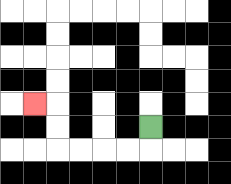{'start': '[6, 5]', 'end': '[1, 4]', 'path_directions': 'D,L,L,L,L,U,U,L', 'path_coordinates': '[[6, 5], [6, 6], [5, 6], [4, 6], [3, 6], [2, 6], [2, 5], [2, 4], [1, 4]]'}